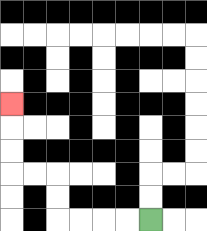{'start': '[6, 9]', 'end': '[0, 4]', 'path_directions': 'L,L,L,L,U,U,L,L,U,U,U', 'path_coordinates': '[[6, 9], [5, 9], [4, 9], [3, 9], [2, 9], [2, 8], [2, 7], [1, 7], [0, 7], [0, 6], [0, 5], [0, 4]]'}